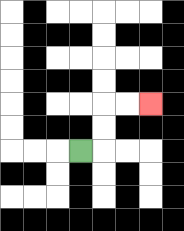{'start': '[3, 6]', 'end': '[6, 4]', 'path_directions': 'R,U,U,R,R', 'path_coordinates': '[[3, 6], [4, 6], [4, 5], [4, 4], [5, 4], [6, 4]]'}